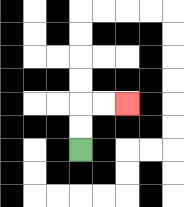{'start': '[3, 6]', 'end': '[5, 4]', 'path_directions': 'U,U,R,R', 'path_coordinates': '[[3, 6], [3, 5], [3, 4], [4, 4], [5, 4]]'}